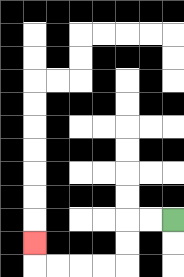{'start': '[7, 9]', 'end': '[1, 10]', 'path_directions': 'L,L,D,D,L,L,L,L,U', 'path_coordinates': '[[7, 9], [6, 9], [5, 9], [5, 10], [5, 11], [4, 11], [3, 11], [2, 11], [1, 11], [1, 10]]'}